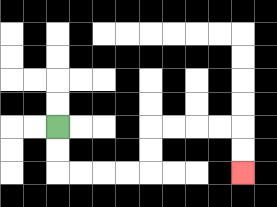{'start': '[2, 5]', 'end': '[10, 7]', 'path_directions': 'D,D,R,R,R,R,U,U,R,R,R,R,D,D', 'path_coordinates': '[[2, 5], [2, 6], [2, 7], [3, 7], [4, 7], [5, 7], [6, 7], [6, 6], [6, 5], [7, 5], [8, 5], [9, 5], [10, 5], [10, 6], [10, 7]]'}